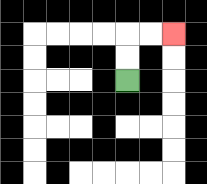{'start': '[5, 3]', 'end': '[7, 1]', 'path_directions': 'U,U,R,R', 'path_coordinates': '[[5, 3], [5, 2], [5, 1], [6, 1], [7, 1]]'}